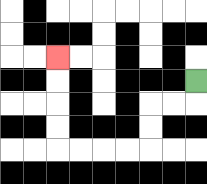{'start': '[8, 3]', 'end': '[2, 2]', 'path_directions': 'D,L,L,D,D,L,L,L,L,U,U,U,U', 'path_coordinates': '[[8, 3], [8, 4], [7, 4], [6, 4], [6, 5], [6, 6], [5, 6], [4, 6], [3, 6], [2, 6], [2, 5], [2, 4], [2, 3], [2, 2]]'}